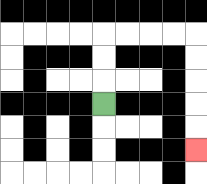{'start': '[4, 4]', 'end': '[8, 6]', 'path_directions': 'U,U,U,R,R,R,R,D,D,D,D,D', 'path_coordinates': '[[4, 4], [4, 3], [4, 2], [4, 1], [5, 1], [6, 1], [7, 1], [8, 1], [8, 2], [8, 3], [8, 4], [8, 5], [8, 6]]'}